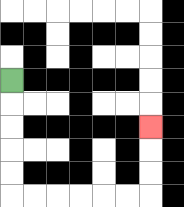{'start': '[0, 3]', 'end': '[6, 5]', 'path_directions': 'D,D,D,D,D,R,R,R,R,R,R,U,U,U', 'path_coordinates': '[[0, 3], [0, 4], [0, 5], [0, 6], [0, 7], [0, 8], [1, 8], [2, 8], [3, 8], [4, 8], [5, 8], [6, 8], [6, 7], [6, 6], [6, 5]]'}